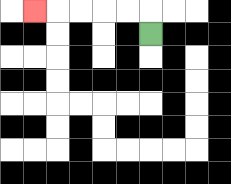{'start': '[6, 1]', 'end': '[1, 0]', 'path_directions': 'U,L,L,L,L,L', 'path_coordinates': '[[6, 1], [6, 0], [5, 0], [4, 0], [3, 0], [2, 0], [1, 0]]'}